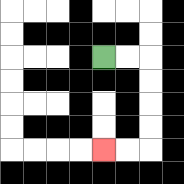{'start': '[4, 2]', 'end': '[4, 6]', 'path_directions': 'R,R,D,D,D,D,L,L', 'path_coordinates': '[[4, 2], [5, 2], [6, 2], [6, 3], [6, 4], [6, 5], [6, 6], [5, 6], [4, 6]]'}